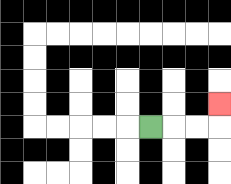{'start': '[6, 5]', 'end': '[9, 4]', 'path_directions': 'R,R,R,U', 'path_coordinates': '[[6, 5], [7, 5], [8, 5], [9, 5], [9, 4]]'}